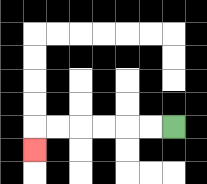{'start': '[7, 5]', 'end': '[1, 6]', 'path_directions': 'L,L,L,L,L,L,D', 'path_coordinates': '[[7, 5], [6, 5], [5, 5], [4, 5], [3, 5], [2, 5], [1, 5], [1, 6]]'}